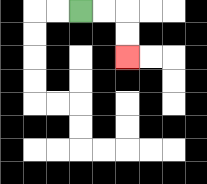{'start': '[3, 0]', 'end': '[5, 2]', 'path_directions': 'R,R,D,D', 'path_coordinates': '[[3, 0], [4, 0], [5, 0], [5, 1], [5, 2]]'}